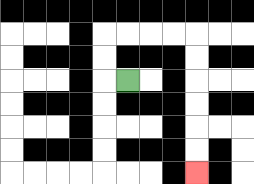{'start': '[5, 3]', 'end': '[8, 7]', 'path_directions': 'L,U,U,R,R,R,R,D,D,D,D,D,D', 'path_coordinates': '[[5, 3], [4, 3], [4, 2], [4, 1], [5, 1], [6, 1], [7, 1], [8, 1], [8, 2], [8, 3], [8, 4], [8, 5], [8, 6], [8, 7]]'}